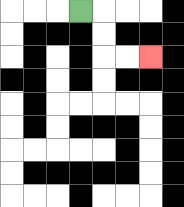{'start': '[3, 0]', 'end': '[6, 2]', 'path_directions': 'R,D,D,R,R', 'path_coordinates': '[[3, 0], [4, 0], [4, 1], [4, 2], [5, 2], [6, 2]]'}